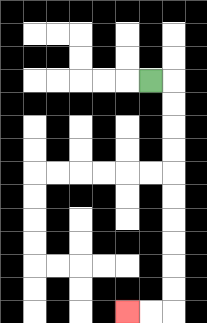{'start': '[6, 3]', 'end': '[5, 13]', 'path_directions': 'R,D,D,D,D,D,D,D,D,D,D,L,L', 'path_coordinates': '[[6, 3], [7, 3], [7, 4], [7, 5], [7, 6], [7, 7], [7, 8], [7, 9], [7, 10], [7, 11], [7, 12], [7, 13], [6, 13], [5, 13]]'}